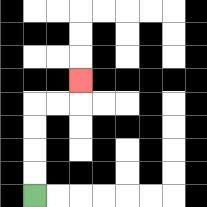{'start': '[1, 8]', 'end': '[3, 3]', 'path_directions': 'U,U,U,U,R,R,U', 'path_coordinates': '[[1, 8], [1, 7], [1, 6], [1, 5], [1, 4], [2, 4], [3, 4], [3, 3]]'}